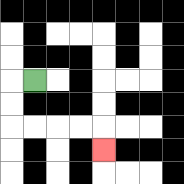{'start': '[1, 3]', 'end': '[4, 6]', 'path_directions': 'L,D,D,R,R,R,R,D', 'path_coordinates': '[[1, 3], [0, 3], [0, 4], [0, 5], [1, 5], [2, 5], [3, 5], [4, 5], [4, 6]]'}